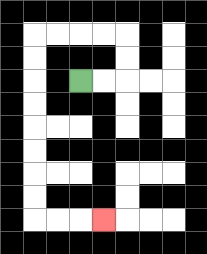{'start': '[3, 3]', 'end': '[4, 9]', 'path_directions': 'R,R,U,U,L,L,L,L,D,D,D,D,D,D,D,D,R,R,R', 'path_coordinates': '[[3, 3], [4, 3], [5, 3], [5, 2], [5, 1], [4, 1], [3, 1], [2, 1], [1, 1], [1, 2], [1, 3], [1, 4], [1, 5], [1, 6], [1, 7], [1, 8], [1, 9], [2, 9], [3, 9], [4, 9]]'}